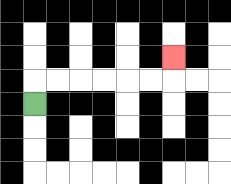{'start': '[1, 4]', 'end': '[7, 2]', 'path_directions': 'U,R,R,R,R,R,R,U', 'path_coordinates': '[[1, 4], [1, 3], [2, 3], [3, 3], [4, 3], [5, 3], [6, 3], [7, 3], [7, 2]]'}